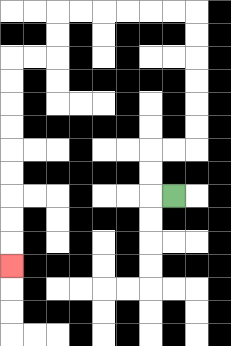{'start': '[7, 8]', 'end': '[0, 11]', 'path_directions': 'L,U,U,R,R,U,U,U,U,U,U,L,L,L,L,L,L,D,D,L,L,D,D,D,D,D,D,D,D,D', 'path_coordinates': '[[7, 8], [6, 8], [6, 7], [6, 6], [7, 6], [8, 6], [8, 5], [8, 4], [8, 3], [8, 2], [8, 1], [8, 0], [7, 0], [6, 0], [5, 0], [4, 0], [3, 0], [2, 0], [2, 1], [2, 2], [1, 2], [0, 2], [0, 3], [0, 4], [0, 5], [0, 6], [0, 7], [0, 8], [0, 9], [0, 10], [0, 11]]'}